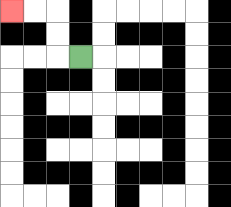{'start': '[3, 2]', 'end': '[0, 0]', 'path_directions': 'L,U,U,L,L', 'path_coordinates': '[[3, 2], [2, 2], [2, 1], [2, 0], [1, 0], [0, 0]]'}